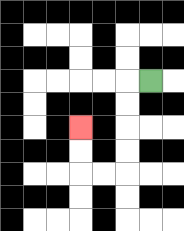{'start': '[6, 3]', 'end': '[3, 5]', 'path_directions': 'L,D,D,D,D,L,L,U,U', 'path_coordinates': '[[6, 3], [5, 3], [5, 4], [5, 5], [5, 6], [5, 7], [4, 7], [3, 7], [3, 6], [3, 5]]'}